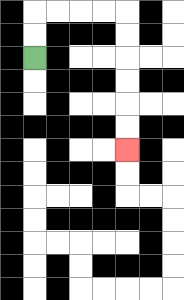{'start': '[1, 2]', 'end': '[5, 6]', 'path_directions': 'U,U,R,R,R,R,D,D,D,D,D,D', 'path_coordinates': '[[1, 2], [1, 1], [1, 0], [2, 0], [3, 0], [4, 0], [5, 0], [5, 1], [5, 2], [5, 3], [5, 4], [5, 5], [5, 6]]'}